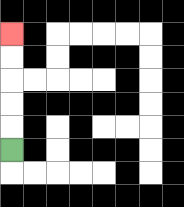{'start': '[0, 6]', 'end': '[0, 1]', 'path_directions': 'U,U,U,U,U', 'path_coordinates': '[[0, 6], [0, 5], [0, 4], [0, 3], [0, 2], [0, 1]]'}